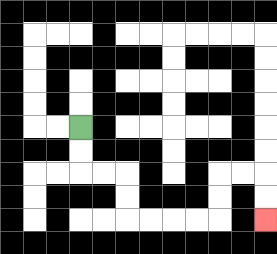{'start': '[3, 5]', 'end': '[11, 9]', 'path_directions': 'D,D,R,R,D,D,R,R,R,R,U,U,R,R,D,D', 'path_coordinates': '[[3, 5], [3, 6], [3, 7], [4, 7], [5, 7], [5, 8], [5, 9], [6, 9], [7, 9], [8, 9], [9, 9], [9, 8], [9, 7], [10, 7], [11, 7], [11, 8], [11, 9]]'}